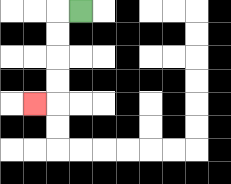{'start': '[3, 0]', 'end': '[1, 4]', 'path_directions': 'L,D,D,D,D,L', 'path_coordinates': '[[3, 0], [2, 0], [2, 1], [2, 2], [2, 3], [2, 4], [1, 4]]'}